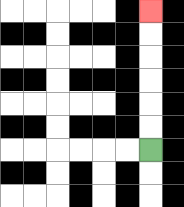{'start': '[6, 6]', 'end': '[6, 0]', 'path_directions': 'U,U,U,U,U,U', 'path_coordinates': '[[6, 6], [6, 5], [6, 4], [6, 3], [6, 2], [6, 1], [6, 0]]'}